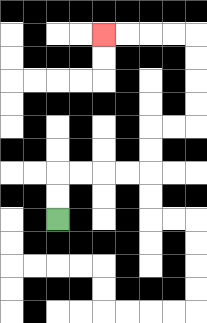{'start': '[2, 9]', 'end': '[4, 1]', 'path_directions': 'U,U,R,R,R,R,U,U,R,R,U,U,U,U,L,L,L,L', 'path_coordinates': '[[2, 9], [2, 8], [2, 7], [3, 7], [4, 7], [5, 7], [6, 7], [6, 6], [6, 5], [7, 5], [8, 5], [8, 4], [8, 3], [8, 2], [8, 1], [7, 1], [6, 1], [5, 1], [4, 1]]'}